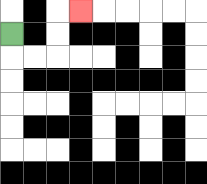{'start': '[0, 1]', 'end': '[3, 0]', 'path_directions': 'D,R,R,U,U,R', 'path_coordinates': '[[0, 1], [0, 2], [1, 2], [2, 2], [2, 1], [2, 0], [3, 0]]'}